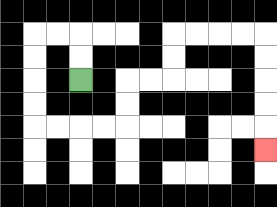{'start': '[3, 3]', 'end': '[11, 6]', 'path_directions': 'U,U,L,L,D,D,D,D,R,R,R,R,U,U,R,R,U,U,R,R,R,R,D,D,D,D,D', 'path_coordinates': '[[3, 3], [3, 2], [3, 1], [2, 1], [1, 1], [1, 2], [1, 3], [1, 4], [1, 5], [2, 5], [3, 5], [4, 5], [5, 5], [5, 4], [5, 3], [6, 3], [7, 3], [7, 2], [7, 1], [8, 1], [9, 1], [10, 1], [11, 1], [11, 2], [11, 3], [11, 4], [11, 5], [11, 6]]'}